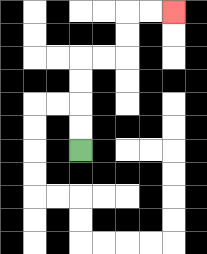{'start': '[3, 6]', 'end': '[7, 0]', 'path_directions': 'U,U,U,U,R,R,U,U,R,R', 'path_coordinates': '[[3, 6], [3, 5], [3, 4], [3, 3], [3, 2], [4, 2], [5, 2], [5, 1], [5, 0], [6, 0], [7, 0]]'}